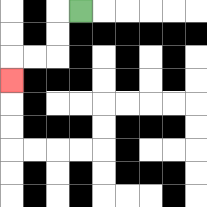{'start': '[3, 0]', 'end': '[0, 3]', 'path_directions': 'L,D,D,L,L,D', 'path_coordinates': '[[3, 0], [2, 0], [2, 1], [2, 2], [1, 2], [0, 2], [0, 3]]'}